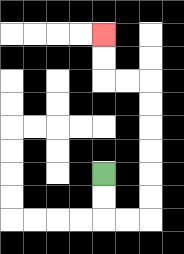{'start': '[4, 7]', 'end': '[4, 1]', 'path_directions': 'D,D,R,R,U,U,U,U,U,U,L,L,U,U', 'path_coordinates': '[[4, 7], [4, 8], [4, 9], [5, 9], [6, 9], [6, 8], [6, 7], [6, 6], [6, 5], [6, 4], [6, 3], [5, 3], [4, 3], [4, 2], [4, 1]]'}